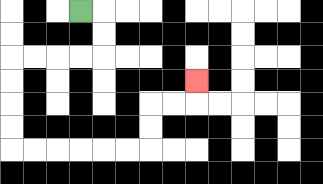{'start': '[3, 0]', 'end': '[8, 3]', 'path_directions': 'R,D,D,L,L,L,L,D,D,D,D,R,R,R,R,R,R,U,U,R,R,U', 'path_coordinates': '[[3, 0], [4, 0], [4, 1], [4, 2], [3, 2], [2, 2], [1, 2], [0, 2], [0, 3], [0, 4], [0, 5], [0, 6], [1, 6], [2, 6], [3, 6], [4, 6], [5, 6], [6, 6], [6, 5], [6, 4], [7, 4], [8, 4], [8, 3]]'}